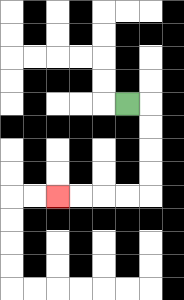{'start': '[5, 4]', 'end': '[2, 8]', 'path_directions': 'R,D,D,D,D,L,L,L,L', 'path_coordinates': '[[5, 4], [6, 4], [6, 5], [6, 6], [6, 7], [6, 8], [5, 8], [4, 8], [3, 8], [2, 8]]'}